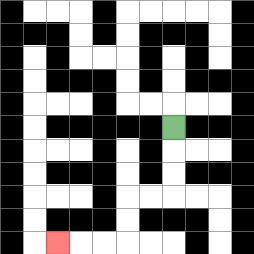{'start': '[7, 5]', 'end': '[2, 10]', 'path_directions': 'D,D,D,L,L,D,D,L,L,L', 'path_coordinates': '[[7, 5], [7, 6], [7, 7], [7, 8], [6, 8], [5, 8], [5, 9], [5, 10], [4, 10], [3, 10], [2, 10]]'}